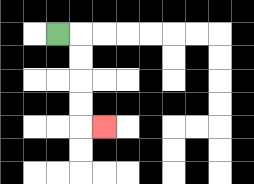{'start': '[2, 1]', 'end': '[4, 5]', 'path_directions': 'R,D,D,D,D,R', 'path_coordinates': '[[2, 1], [3, 1], [3, 2], [3, 3], [3, 4], [3, 5], [4, 5]]'}